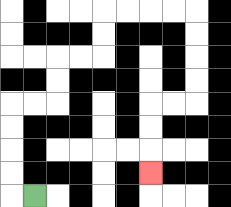{'start': '[1, 8]', 'end': '[6, 7]', 'path_directions': 'L,U,U,U,U,R,R,U,U,R,R,U,U,R,R,R,R,D,D,D,D,L,L,D,D,D', 'path_coordinates': '[[1, 8], [0, 8], [0, 7], [0, 6], [0, 5], [0, 4], [1, 4], [2, 4], [2, 3], [2, 2], [3, 2], [4, 2], [4, 1], [4, 0], [5, 0], [6, 0], [7, 0], [8, 0], [8, 1], [8, 2], [8, 3], [8, 4], [7, 4], [6, 4], [6, 5], [6, 6], [6, 7]]'}